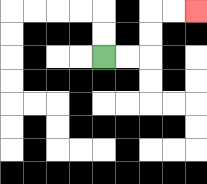{'start': '[4, 2]', 'end': '[8, 0]', 'path_directions': 'R,R,U,U,R,R', 'path_coordinates': '[[4, 2], [5, 2], [6, 2], [6, 1], [6, 0], [7, 0], [8, 0]]'}